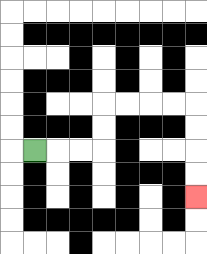{'start': '[1, 6]', 'end': '[8, 8]', 'path_directions': 'R,R,R,U,U,R,R,R,R,D,D,D,D', 'path_coordinates': '[[1, 6], [2, 6], [3, 6], [4, 6], [4, 5], [4, 4], [5, 4], [6, 4], [7, 4], [8, 4], [8, 5], [8, 6], [8, 7], [8, 8]]'}